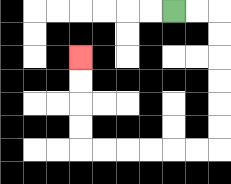{'start': '[7, 0]', 'end': '[3, 2]', 'path_directions': 'R,R,D,D,D,D,D,D,L,L,L,L,L,L,U,U,U,U', 'path_coordinates': '[[7, 0], [8, 0], [9, 0], [9, 1], [9, 2], [9, 3], [9, 4], [9, 5], [9, 6], [8, 6], [7, 6], [6, 6], [5, 6], [4, 6], [3, 6], [3, 5], [3, 4], [3, 3], [3, 2]]'}